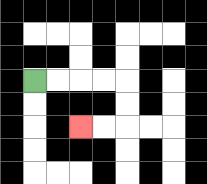{'start': '[1, 3]', 'end': '[3, 5]', 'path_directions': 'R,R,R,R,D,D,L,L', 'path_coordinates': '[[1, 3], [2, 3], [3, 3], [4, 3], [5, 3], [5, 4], [5, 5], [4, 5], [3, 5]]'}